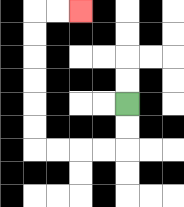{'start': '[5, 4]', 'end': '[3, 0]', 'path_directions': 'D,D,L,L,L,L,U,U,U,U,U,U,R,R', 'path_coordinates': '[[5, 4], [5, 5], [5, 6], [4, 6], [3, 6], [2, 6], [1, 6], [1, 5], [1, 4], [1, 3], [1, 2], [1, 1], [1, 0], [2, 0], [3, 0]]'}